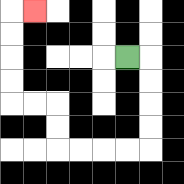{'start': '[5, 2]', 'end': '[1, 0]', 'path_directions': 'R,D,D,D,D,L,L,L,L,U,U,L,L,U,U,U,U,R', 'path_coordinates': '[[5, 2], [6, 2], [6, 3], [6, 4], [6, 5], [6, 6], [5, 6], [4, 6], [3, 6], [2, 6], [2, 5], [2, 4], [1, 4], [0, 4], [0, 3], [0, 2], [0, 1], [0, 0], [1, 0]]'}